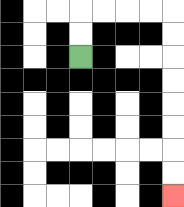{'start': '[3, 2]', 'end': '[7, 8]', 'path_directions': 'U,U,R,R,R,R,D,D,D,D,D,D,D,D', 'path_coordinates': '[[3, 2], [3, 1], [3, 0], [4, 0], [5, 0], [6, 0], [7, 0], [7, 1], [7, 2], [7, 3], [7, 4], [7, 5], [7, 6], [7, 7], [7, 8]]'}